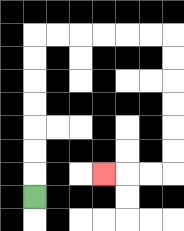{'start': '[1, 8]', 'end': '[4, 7]', 'path_directions': 'U,U,U,U,U,U,U,R,R,R,R,R,R,D,D,D,D,D,D,L,L,L', 'path_coordinates': '[[1, 8], [1, 7], [1, 6], [1, 5], [1, 4], [1, 3], [1, 2], [1, 1], [2, 1], [3, 1], [4, 1], [5, 1], [6, 1], [7, 1], [7, 2], [7, 3], [7, 4], [7, 5], [7, 6], [7, 7], [6, 7], [5, 7], [4, 7]]'}